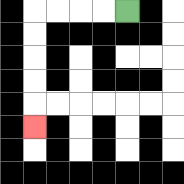{'start': '[5, 0]', 'end': '[1, 5]', 'path_directions': 'L,L,L,L,D,D,D,D,D', 'path_coordinates': '[[5, 0], [4, 0], [3, 0], [2, 0], [1, 0], [1, 1], [1, 2], [1, 3], [1, 4], [1, 5]]'}